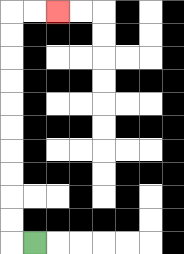{'start': '[1, 10]', 'end': '[2, 0]', 'path_directions': 'L,U,U,U,U,U,U,U,U,U,U,R,R', 'path_coordinates': '[[1, 10], [0, 10], [0, 9], [0, 8], [0, 7], [0, 6], [0, 5], [0, 4], [0, 3], [0, 2], [0, 1], [0, 0], [1, 0], [2, 0]]'}